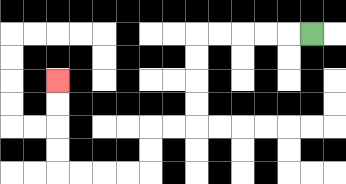{'start': '[13, 1]', 'end': '[2, 3]', 'path_directions': 'L,L,L,L,L,D,D,D,D,L,L,D,D,L,L,L,L,U,U,U,U', 'path_coordinates': '[[13, 1], [12, 1], [11, 1], [10, 1], [9, 1], [8, 1], [8, 2], [8, 3], [8, 4], [8, 5], [7, 5], [6, 5], [6, 6], [6, 7], [5, 7], [4, 7], [3, 7], [2, 7], [2, 6], [2, 5], [2, 4], [2, 3]]'}